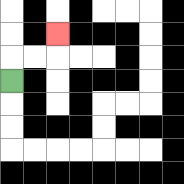{'start': '[0, 3]', 'end': '[2, 1]', 'path_directions': 'U,R,R,U', 'path_coordinates': '[[0, 3], [0, 2], [1, 2], [2, 2], [2, 1]]'}